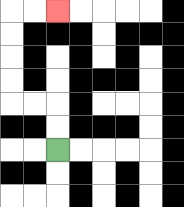{'start': '[2, 6]', 'end': '[2, 0]', 'path_directions': 'U,U,L,L,U,U,U,U,R,R', 'path_coordinates': '[[2, 6], [2, 5], [2, 4], [1, 4], [0, 4], [0, 3], [0, 2], [0, 1], [0, 0], [1, 0], [2, 0]]'}